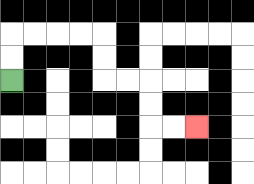{'start': '[0, 3]', 'end': '[8, 5]', 'path_directions': 'U,U,R,R,R,R,D,D,R,R,D,D,R,R', 'path_coordinates': '[[0, 3], [0, 2], [0, 1], [1, 1], [2, 1], [3, 1], [4, 1], [4, 2], [4, 3], [5, 3], [6, 3], [6, 4], [6, 5], [7, 5], [8, 5]]'}